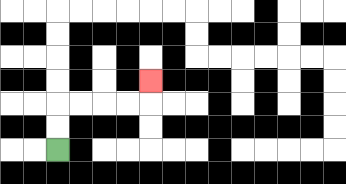{'start': '[2, 6]', 'end': '[6, 3]', 'path_directions': 'U,U,R,R,R,R,U', 'path_coordinates': '[[2, 6], [2, 5], [2, 4], [3, 4], [4, 4], [5, 4], [6, 4], [6, 3]]'}